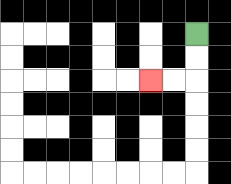{'start': '[8, 1]', 'end': '[6, 3]', 'path_directions': 'D,D,L,L', 'path_coordinates': '[[8, 1], [8, 2], [8, 3], [7, 3], [6, 3]]'}